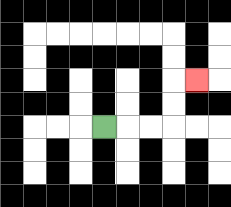{'start': '[4, 5]', 'end': '[8, 3]', 'path_directions': 'R,R,R,U,U,R', 'path_coordinates': '[[4, 5], [5, 5], [6, 5], [7, 5], [7, 4], [7, 3], [8, 3]]'}